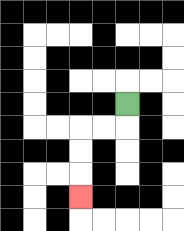{'start': '[5, 4]', 'end': '[3, 8]', 'path_directions': 'D,L,L,D,D,D', 'path_coordinates': '[[5, 4], [5, 5], [4, 5], [3, 5], [3, 6], [3, 7], [3, 8]]'}